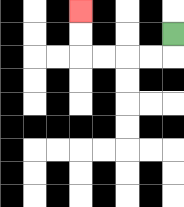{'start': '[7, 1]', 'end': '[3, 0]', 'path_directions': 'D,L,L,L,L,U,U', 'path_coordinates': '[[7, 1], [7, 2], [6, 2], [5, 2], [4, 2], [3, 2], [3, 1], [3, 0]]'}